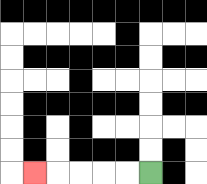{'start': '[6, 7]', 'end': '[1, 7]', 'path_directions': 'L,L,L,L,L', 'path_coordinates': '[[6, 7], [5, 7], [4, 7], [3, 7], [2, 7], [1, 7]]'}